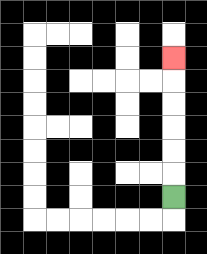{'start': '[7, 8]', 'end': '[7, 2]', 'path_directions': 'U,U,U,U,U,U', 'path_coordinates': '[[7, 8], [7, 7], [7, 6], [7, 5], [7, 4], [7, 3], [7, 2]]'}